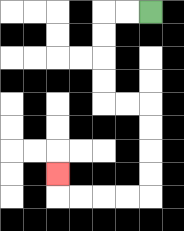{'start': '[6, 0]', 'end': '[2, 7]', 'path_directions': 'L,L,D,D,D,D,R,R,D,D,D,D,L,L,L,L,U', 'path_coordinates': '[[6, 0], [5, 0], [4, 0], [4, 1], [4, 2], [4, 3], [4, 4], [5, 4], [6, 4], [6, 5], [6, 6], [6, 7], [6, 8], [5, 8], [4, 8], [3, 8], [2, 8], [2, 7]]'}